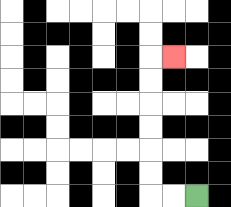{'start': '[8, 8]', 'end': '[7, 2]', 'path_directions': 'L,L,U,U,U,U,U,U,R', 'path_coordinates': '[[8, 8], [7, 8], [6, 8], [6, 7], [6, 6], [6, 5], [6, 4], [6, 3], [6, 2], [7, 2]]'}